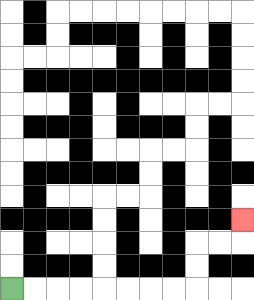{'start': '[0, 12]', 'end': '[10, 9]', 'path_directions': 'R,R,R,R,R,R,R,R,U,U,R,R,U', 'path_coordinates': '[[0, 12], [1, 12], [2, 12], [3, 12], [4, 12], [5, 12], [6, 12], [7, 12], [8, 12], [8, 11], [8, 10], [9, 10], [10, 10], [10, 9]]'}